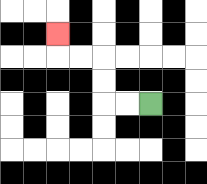{'start': '[6, 4]', 'end': '[2, 1]', 'path_directions': 'L,L,U,U,L,L,U', 'path_coordinates': '[[6, 4], [5, 4], [4, 4], [4, 3], [4, 2], [3, 2], [2, 2], [2, 1]]'}